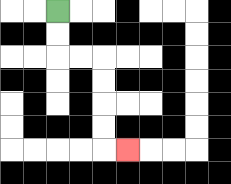{'start': '[2, 0]', 'end': '[5, 6]', 'path_directions': 'D,D,R,R,D,D,D,D,R', 'path_coordinates': '[[2, 0], [2, 1], [2, 2], [3, 2], [4, 2], [4, 3], [4, 4], [4, 5], [4, 6], [5, 6]]'}